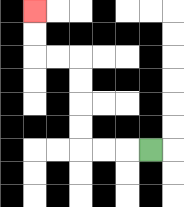{'start': '[6, 6]', 'end': '[1, 0]', 'path_directions': 'L,L,L,U,U,U,U,L,L,U,U', 'path_coordinates': '[[6, 6], [5, 6], [4, 6], [3, 6], [3, 5], [3, 4], [3, 3], [3, 2], [2, 2], [1, 2], [1, 1], [1, 0]]'}